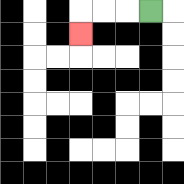{'start': '[6, 0]', 'end': '[3, 1]', 'path_directions': 'L,L,L,D', 'path_coordinates': '[[6, 0], [5, 0], [4, 0], [3, 0], [3, 1]]'}